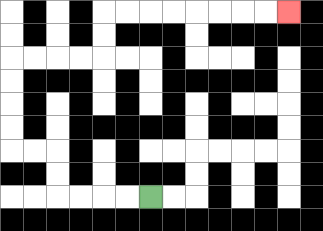{'start': '[6, 8]', 'end': '[12, 0]', 'path_directions': 'L,L,L,L,U,U,L,L,U,U,U,U,R,R,R,R,U,U,R,R,R,R,R,R,R,R', 'path_coordinates': '[[6, 8], [5, 8], [4, 8], [3, 8], [2, 8], [2, 7], [2, 6], [1, 6], [0, 6], [0, 5], [0, 4], [0, 3], [0, 2], [1, 2], [2, 2], [3, 2], [4, 2], [4, 1], [4, 0], [5, 0], [6, 0], [7, 0], [8, 0], [9, 0], [10, 0], [11, 0], [12, 0]]'}